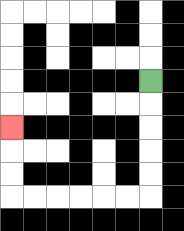{'start': '[6, 3]', 'end': '[0, 5]', 'path_directions': 'D,D,D,D,D,L,L,L,L,L,L,U,U,U', 'path_coordinates': '[[6, 3], [6, 4], [6, 5], [6, 6], [6, 7], [6, 8], [5, 8], [4, 8], [3, 8], [2, 8], [1, 8], [0, 8], [0, 7], [0, 6], [0, 5]]'}